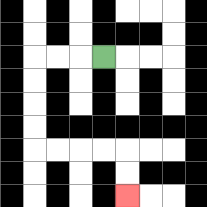{'start': '[4, 2]', 'end': '[5, 8]', 'path_directions': 'L,L,L,D,D,D,D,R,R,R,R,D,D', 'path_coordinates': '[[4, 2], [3, 2], [2, 2], [1, 2], [1, 3], [1, 4], [1, 5], [1, 6], [2, 6], [3, 6], [4, 6], [5, 6], [5, 7], [5, 8]]'}